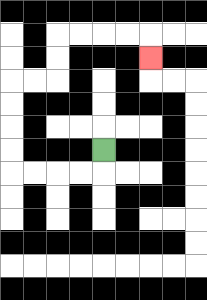{'start': '[4, 6]', 'end': '[6, 2]', 'path_directions': 'D,L,L,L,L,U,U,U,U,R,R,U,U,R,R,R,R,D', 'path_coordinates': '[[4, 6], [4, 7], [3, 7], [2, 7], [1, 7], [0, 7], [0, 6], [0, 5], [0, 4], [0, 3], [1, 3], [2, 3], [2, 2], [2, 1], [3, 1], [4, 1], [5, 1], [6, 1], [6, 2]]'}